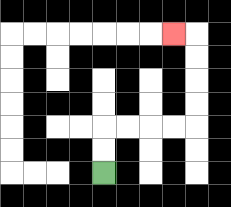{'start': '[4, 7]', 'end': '[7, 1]', 'path_directions': 'U,U,R,R,R,R,U,U,U,U,L', 'path_coordinates': '[[4, 7], [4, 6], [4, 5], [5, 5], [6, 5], [7, 5], [8, 5], [8, 4], [8, 3], [8, 2], [8, 1], [7, 1]]'}